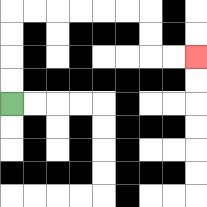{'start': '[0, 4]', 'end': '[8, 2]', 'path_directions': 'U,U,U,U,R,R,R,R,R,R,D,D,R,R', 'path_coordinates': '[[0, 4], [0, 3], [0, 2], [0, 1], [0, 0], [1, 0], [2, 0], [3, 0], [4, 0], [5, 0], [6, 0], [6, 1], [6, 2], [7, 2], [8, 2]]'}